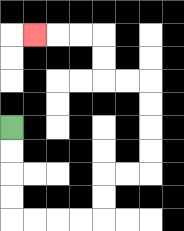{'start': '[0, 5]', 'end': '[1, 1]', 'path_directions': 'D,D,D,D,R,R,R,R,U,U,R,R,U,U,U,U,L,L,U,U,L,L,L', 'path_coordinates': '[[0, 5], [0, 6], [0, 7], [0, 8], [0, 9], [1, 9], [2, 9], [3, 9], [4, 9], [4, 8], [4, 7], [5, 7], [6, 7], [6, 6], [6, 5], [6, 4], [6, 3], [5, 3], [4, 3], [4, 2], [4, 1], [3, 1], [2, 1], [1, 1]]'}